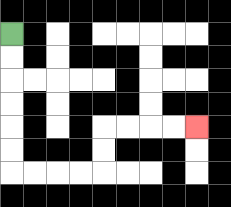{'start': '[0, 1]', 'end': '[8, 5]', 'path_directions': 'D,D,D,D,D,D,R,R,R,R,U,U,R,R,R,R', 'path_coordinates': '[[0, 1], [0, 2], [0, 3], [0, 4], [0, 5], [0, 6], [0, 7], [1, 7], [2, 7], [3, 7], [4, 7], [4, 6], [4, 5], [5, 5], [6, 5], [7, 5], [8, 5]]'}